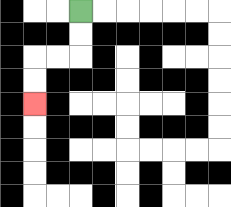{'start': '[3, 0]', 'end': '[1, 4]', 'path_directions': 'D,D,L,L,D,D', 'path_coordinates': '[[3, 0], [3, 1], [3, 2], [2, 2], [1, 2], [1, 3], [1, 4]]'}